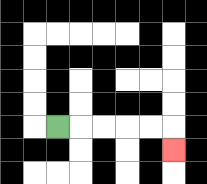{'start': '[2, 5]', 'end': '[7, 6]', 'path_directions': 'R,R,R,R,R,D', 'path_coordinates': '[[2, 5], [3, 5], [4, 5], [5, 5], [6, 5], [7, 5], [7, 6]]'}